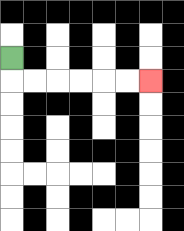{'start': '[0, 2]', 'end': '[6, 3]', 'path_directions': 'D,R,R,R,R,R,R', 'path_coordinates': '[[0, 2], [0, 3], [1, 3], [2, 3], [3, 3], [4, 3], [5, 3], [6, 3]]'}